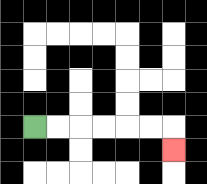{'start': '[1, 5]', 'end': '[7, 6]', 'path_directions': 'R,R,R,R,R,R,D', 'path_coordinates': '[[1, 5], [2, 5], [3, 5], [4, 5], [5, 5], [6, 5], [7, 5], [7, 6]]'}